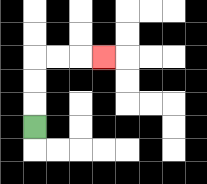{'start': '[1, 5]', 'end': '[4, 2]', 'path_directions': 'U,U,U,R,R,R', 'path_coordinates': '[[1, 5], [1, 4], [1, 3], [1, 2], [2, 2], [3, 2], [4, 2]]'}